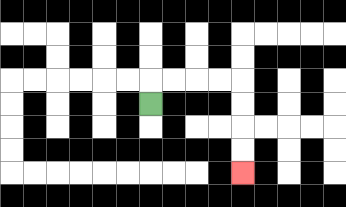{'start': '[6, 4]', 'end': '[10, 7]', 'path_directions': 'U,R,R,R,R,D,D,D,D', 'path_coordinates': '[[6, 4], [6, 3], [7, 3], [8, 3], [9, 3], [10, 3], [10, 4], [10, 5], [10, 6], [10, 7]]'}